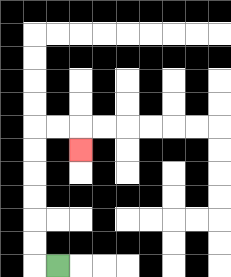{'start': '[2, 11]', 'end': '[3, 6]', 'path_directions': 'L,U,U,U,U,U,U,R,R,D', 'path_coordinates': '[[2, 11], [1, 11], [1, 10], [1, 9], [1, 8], [1, 7], [1, 6], [1, 5], [2, 5], [3, 5], [3, 6]]'}